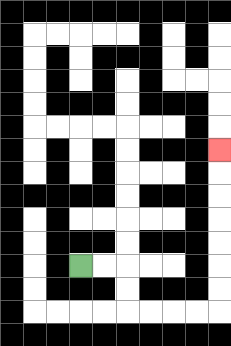{'start': '[3, 11]', 'end': '[9, 6]', 'path_directions': 'R,R,D,D,R,R,R,R,U,U,U,U,U,U,U', 'path_coordinates': '[[3, 11], [4, 11], [5, 11], [5, 12], [5, 13], [6, 13], [7, 13], [8, 13], [9, 13], [9, 12], [9, 11], [9, 10], [9, 9], [9, 8], [9, 7], [9, 6]]'}